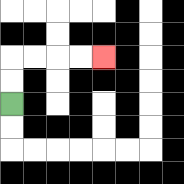{'start': '[0, 4]', 'end': '[4, 2]', 'path_directions': 'U,U,R,R,R,R', 'path_coordinates': '[[0, 4], [0, 3], [0, 2], [1, 2], [2, 2], [3, 2], [4, 2]]'}